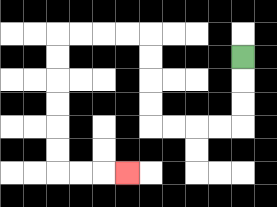{'start': '[10, 2]', 'end': '[5, 7]', 'path_directions': 'D,D,D,L,L,L,L,U,U,U,U,L,L,L,L,D,D,D,D,D,D,R,R,R', 'path_coordinates': '[[10, 2], [10, 3], [10, 4], [10, 5], [9, 5], [8, 5], [7, 5], [6, 5], [6, 4], [6, 3], [6, 2], [6, 1], [5, 1], [4, 1], [3, 1], [2, 1], [2, 2], [2, 3], [2, 4], [2, 5], [2, 6], [2, 7], [3, 7], [4, 7], [5, 7]]'}